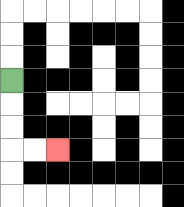{'start': '[0, 3]', 'end': '[2, 6]', 'path_directions': 'D,D,D,R,R', 'path_coordinates': '[[0, 3], [0, 4], [0, 5], [0, 6], [1, 6], [2, 6]]'}